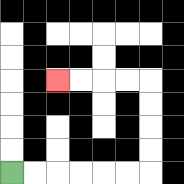{'start': '[0, 7]', 'end': '[2, 3]', 'path_directions': 'R,R,R,R,R,R,U,U,U,U,L,L,L,L', 'path_coordinates': '[[0, 7], [1, 7], [2, 7], [3, 7], [4, 7], [5, 7], [6, 7], [6, 6], [6, 5], [6, 4], [6, 3], [5, 3], [4, 3], [3, 3], [2, 3]]'}